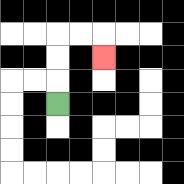{'start': '[2, 4]', 'end': '[4, 2]', 'path_directions': 'U,U,U,R,R,D', 'path_coordinates': '[[2, 4], [2, 3], [2, 2], [2, 1], [3, 1], [4, 1], [4, 2]]'}